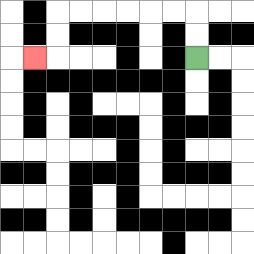{'start': '[8, 2]', 'end': '[1, 2]', 'path_directions': 'U,U,L,L,L,L,L,L,D,D,L', 'path_coordinates': '[[8, 2], [8, 1], [8, 0], [7, 0], [6, 0], [5, 0], [4, 0], [3, 0], [2, 0], [2, 1], [2, 2], [1, 2]]'}